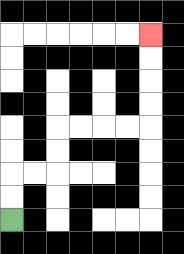{'start': '[0, 9]', 'end': '[6, 1]', 'path_directions': 'U,U,R,R,U,U,R,R,R,R,U,U,U,U', 'path_coordinates': '[[0, 9], [0, 8], [0, 7], [1, 7], [2, 7], [2, 6], [2, 5], [3, 5], [4, 5], [5, 5], [6, 5], [6, 4], [6, 3], [6, 2], [6, 1]]'}